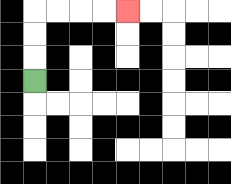{'start': '[1, 3]', 'end': '[5, 0]', 'path_directions': 'U,U,U,R,R,R,R', 'path_coordinates': '[[1, 3], [1, 2], [1, 1], [1, 0], [2, 0], [3, 0], [4, 0], [5, 0]]'}